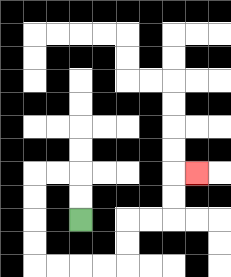{'start': '[3, 9]', 'end': '[8, 7]', 'path_directions': 'U,U,L,L,D,D,D,D,R,R,R,R,U,U,R,R,U,U,R', 'path_coordinates': '[[3, 9], [3, 8], [3, 7], [2, 7], [1, 7], [1, 8], [1, 9], [1, 10], [1, 11], [2, 11], [3, 11], [4, 11], [5, 11], [5, 10], [5, 9], [6, 9], [7, 9], [7, 8], [7, 7], [8, 7]]'}